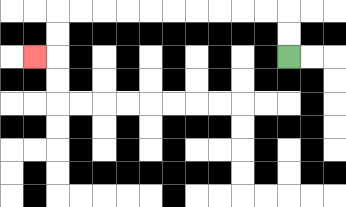{'start': '[12, 2]', 'end': '[1, 2]', 'path_directions': 'U,U,L,L,L,L,L,L,L,L,L,L,D,D,L', 'path_coordinates': '[[12, 2], [12, 1], [12, 0], [11, 0], [10, 0], [9, 0], [8, 0], [7, 0], [6, 0], [5, 0], [4, 0], [3, 0], [2, 0], [2, 1], [2, 2], [1, 2]]'}